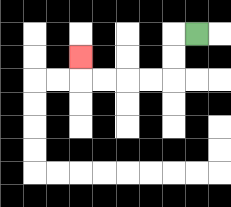{'start': '[8, 1]', 'end': '[3, 2]', 'path_directions': 'L,D,D,L,L,L,L,U', 'path_coordinates': '[[8, 1], [7, 1], [7, 2], [7, 3], [6, 3], [5, 3], [4, 3], [3, 3], [3, 2]]'}